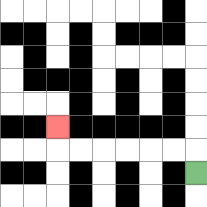{'start': '[8, 7]', 'end': '[2, 5]', 'path_directions': 'U,L,L,L,L,L,L,U', 'path_coordinates': '[[8, 7], [8, 6], [7, 6], [6, 6], [5, 6], [4, 6], [3, 6], [2, 6], [2, 5]]'}